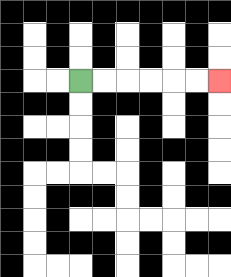{'start': '[3, 3]', 'end': '[9, 3]', 'path_directions': 'R,R,R,R,R,R', 'path_coordinates': '[[3, 3], [4, 3], [5, 3], [6, 3], [7, 3], [8, 3], [9, 3]]'}